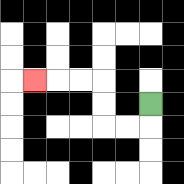{'start': '[6, 4]', 'end': '[1, 3]', 'path_directions': 'D,L,L,U,U,L,L,L', 'path_coordinates': '[[6, 4], [6, 5], [5, 5], [4, 5], [4, 4], [4, 3], [3, 3], [2, 3], [1, 3]]'}